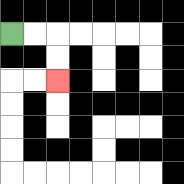{'start': '[0, 1]', 'end': '[2, 3]', 'path_directions': 'R,R,D,D', 'path_coordinates': '[[0, 1], [1, 1], [2, 1], [2, 2], [2, 3]]'}